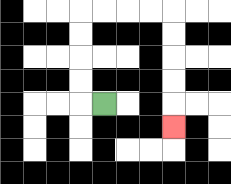{'start': '[4, 4]', 'end': '[7, 5]', 'path_directions': 'L,U,U,U,U,R,R,R,R,D,D,D,D,D', 'path_coordinates': '[[4, 4], [3, 4], [3, 3], [3, 2], [3, 1], [3, 0], [4, 0], [5, 0], [6, 0], [7, 0], [7, 1], [7, 2], [7, 3], [7, 4], [7, 5]]'}